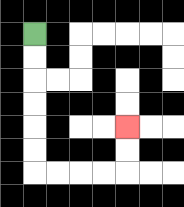{'start': '[1, 1]', 'end': '[5, 5]', 'path_directions': 'D,D,D,D,D,D,R,R,R,R,U,U', 'path_coordinates': '[[1, 1], [1, 2], [1, 3], [1, 4], [1, 5], [1, 6], [1, 7], [2, 7], [3, 7], [4, 7], [5, 7], [5, 6], [5, 5]]'}